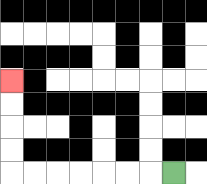{'start': '[7, 7]', 'end': '[0, 3]', 'path_directions': 'L,L,L,L,L,L,L,U,U,U,U', 'path_coordinates': '[[7, 7], [6, 7], [5, 7], [4, 7], [3, 7], [2, 7], [1, 7], [0, 7], [0, 6], [0, 5], [0, 4], [0, 3]]'}